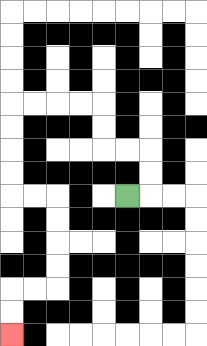{'start': '[5, 8]', 'end': '[0, 14]', 'path_directions': 'R,U,U,L,L,U,U,L,L,L,L,D,D,D,D,R,R,D,D,D,D,L,L,D,D', 'path_coordinates': '[[5, 8], [6, 8], [6, 7], [6, 6], [5, 6], [4, 6], [4, 5], [4, 4], [3, 4], [2, 4], [1, 4], [0, 4], [0, 5], [0, 6], [0, 7], [0, 8], [1, 8], [2, 8], [2, 9], [2, 10], [2, 11], [2, 12], [1, 12], [0, 12], [0, 13], [0, 14]]'}